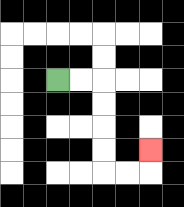{'start': '[2, 3]', 'end': '[6, 6]', 'path_directions': 'R,R,D,D,D,D,R,R,U', 'path_coordinates': '[[2, 3], [3, 3], [4, 3], [4, 4], [4, 5], [4, 6], [4, 7], [5, 7], [6, 7], [6, 6]]'}